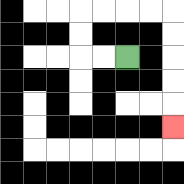{'start': '[5, 2]', 'end': '[7, 5]', 'path_directions': 'L,L,U,U,R,R,R,R,D,D,D,D,D', 'path_coordinates': '[[5, 2], [4, 2], [3, 2], [3, 1], [3, 0], [4, 0], [5, 0], [6, 0], [7, 0], [7, 1], [7, 2], [7, 3], [7, 4], [7, 5]]'}